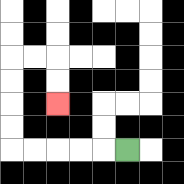{'start': '[5, 6]', 'end': '[2, 4]', 'path_directions': 'L,L,L,L,L,U,U,U,U,R,R,D,D', 'path_coordinates': '[[5, 6], [4, 6], [3, 6], [2, 6], [1, 6], [0, 6], [0, 5], [0, 4], [0, 3], [0, 2], [1, 2], [2, 2], [2, 3], [2, 4]]'}